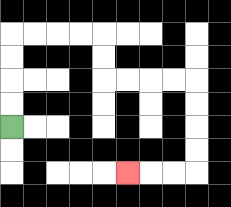{'start': '[0, 5]', 'end': '[5, 7]', 'path_directions': 'U,U,U,U,R,R,R,R,D,D,R,R,R,R,D,D,D,D,L,L,L', 'path_coordinates': '[[0, 5], [0, 4], [0, 3], [0, 2], [0, 1], [1, 1], [2, 1], [3, 1], [4, 1], [4, 2], [4, 3], [5, 3], [6, 3], [7, 3], [8, 3], [8, 4], [8, 5], [8, 6], [8, 7], [7, 7], [6, 7], [5, 7]]'}